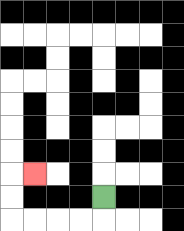{'start': '[4, 8]', 'end': '[1, 7]', 'path_directions': 'D,L,L,L,L,U,U,R', 'path_coordinates': '[[4, 8], [4, 9], [3, 9], [2, 9], [1, 9], [0, 9], [0, 8], [0, 7], [1, 7]]'}